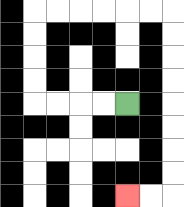{'start': '[5, 4]', 'end': '[5, 8]', 'path_directions': 'L,L,L,L,U,U,U,U,R,R,R,R,R,R,D,D,D,D,D,D,D,D,L,L', 'path_coordinates': '[[5, 4], [4, 4], [3, 4], [2, 4], [1, 4], [1, 3], [1, 2], [1, 1], [1, 0], [2, 0], [3, 0], [4, 0], [5, 0], [6, 0], [7, 0], [7, 1], [7, 2], [7, 3], [7, 4], [7, 5], [7, 6], [7, 7], [7, 8], [6, 8], [5, 8]]'}